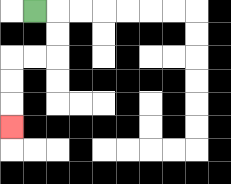{'start': '[1, 0]', 'end': '[0, 5]', 'path_directions': 'R,D,D,L,L,D,D,D', 'path_coordinates': '[[1, 0], [2, 0], [2, 1], [2, 2], [1, 2], [0, 2], [0, 3], [0, 4], [0, 5]]'}